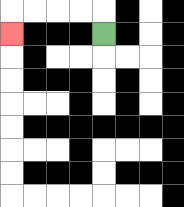{'start': '[4, 1]', 'end': '[0, 1]', 'path_directions': 'U,L,L,L,L,D', 'path_coordinates': '[[4, 1], [4, 0], [3, 0], [2, 0], [1, 0], [0, 0], [0, 1]]'}